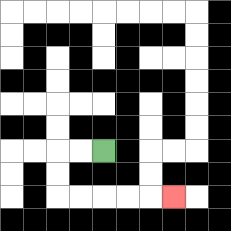{'start': '[4, 6]', 'end': '[7, 8]', 'path_directions': 'L,L,D,D,R,R,R,R,R', 'path_coordinates': '[[4, 6], [3, 6], [2, 6], [2, 7], [2, 8], [3, 8], [4, 8], [5, 8], [6, 8], [7, 8]]'}